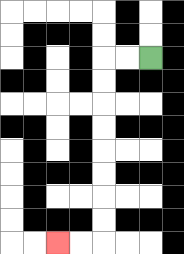{'start': '[6, 2]', 'end': '[2, 10]', 'path_directions': 'L,L,D,D,D,D,D,D,D,D,L,L', 'path_coordinates': '[[6, 2], [5, 2], [4, 2], [4, 3], [4, 4], [4, 5], [4, 6], [4, 7], [4, 8], [4, 9], [4, 10], [3, 10], [2, 10]]'}